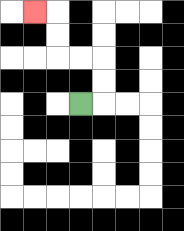{'start': '[3, 4]', 'end': '[1, 0]', 'path_directions': 'R,U,U,L,L,U,U,L', 'path_coordinates': '[[3, 4], [4, 4], [4, 3], [4, 2], [3, 2], [2, 2], [2, 1], [2, 0], [1, 0]]'}